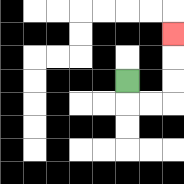{'start': '[5, 3]', 'end': '[7, 1]', 'path_directions': 'D,R,R,U,U,U', 'path_coordinates': '[[5, 3], [5, 4], [6, 4], [7, 4], [7, 3], [7, 2], [7, 1]]'}